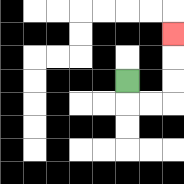{'start': '[5, 3]', 'end': '[7, 1]', 'path_directions': 'D,R,R,U,U,U', 'path_coordinates': '[[5, 3], [5, 4], [6, 4], [7, 4], [7, 3], [7, 2], [7, 1]]'}